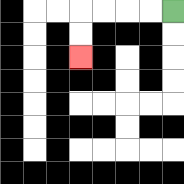{'start': '[7, 0]', 'end': '[3, 2]', 'path_directions': 'L,L,L,L,D,D', 'path_coordinates': '[[7, 0], [6, 0], [5, 0], [4, 0], [3, 0], [3, 1], [3, 2]]'}